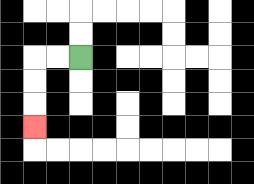{'start': '[3, 2]', 'end': '[1, 5]', 'path_directions': 'L,L,D,D,D', 'path_coordinates': '[[3, 2], [2, 2], [1, 2], [1, 3], [1, 4], [1, 5]]'}